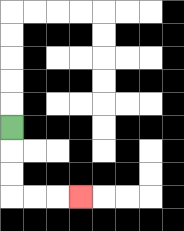{'start': '[0, 5]', 'end': '[3, 8]', 'path_directions': 'D,D,D,R,R,R', 'path_coordinates': '[[0, 5], [0, 6], [0, 7], [0, 8], [1, 8], [2, 8], [3, 8]]'}